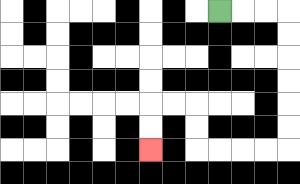{'start': '[9, 0]', 'end': '[6, 6]', 'path_directions': 'R,R,R,D,D,D,D,D,D,L,L,L,L,U,U,L,L,D,D', 'path_coordinates': '[[9, 0], [10, 0], [11, 0], [12, 0], [12, 1], [12, 2], [12, 3], [12, 4], [12, 5], [12, 6], [11, 6], [10, 6], [9, 6], [8, 6], [8, 5], [8, 4], [7, 4], [6, 4], [6, 5], [6, 6]]'}